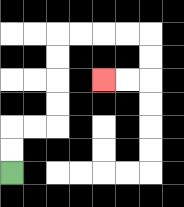{'start': '[0, 7]', 'end': '[4, 3]', 'path_directions': 'U,U,R,R,U,U,U,U,R,R,R,R,D,D,L,L', 'path_coordinates': '[[0, 7], [0, 6], [0, 5], [1, 5], [2, 5], [2, 4], [2, 3], [2, 2], [2, 1], [3, 1], [4, 1], [5, 1], [6, 1], [6, 2], [6, 3], [5, 3], [4, 3]]'}